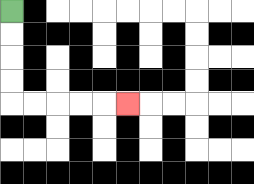{'start': '[0, 0]', 'end': '[5, 4]', 'path_directions': 'D,D,D,D,R,R,R,R,R', 'path_coordinates': '[[0, 0], [0, 1], [0, 2], [0, 3], [0, 4], [1, 4], [2, 4], [3, 4], [4, 4], [5, 4]]'}